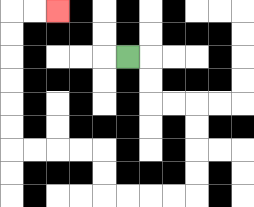{'start': '[5, 2]', 'end': '[2, 0]', 'path_directions': 'R,D,D,R,R,D,D,D,D,L,L,L,L,U,U,L,L,L,L,U,U,U,U,U,U,R,R', 'path_coordinates': '[[5, 2], [6, 2], [6, 3], [6, 4], [7, 4], [8, 4], [8, 5], [8, 6], [8, 7], [8, 8], [7, 8], [6, 8], [5, 8], [4, 8], [4, 7], [4, 6], [3, 6], [2, 6], [1, 6], [0, 6], [0, 5], [0, 4], [0, 3], [0, 2], [0, 1], [0, 0], [1, 0], [2, 0]]'}